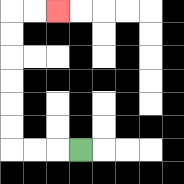{'start': '[3, 6]', 'end': '[2, 0]', 'path_directions': 'L,L,L,U,U,U,U,U,U,R,R', 'path_coordinates': '[[3, 6], [2, 6], [1, 6], [0, 6], [0, 5], [0, 4], [0, 3], [0, 2], [0, 1], [0, 0], [1, 0], [2, 0]]'}